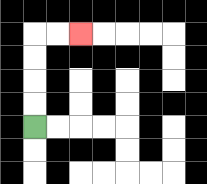{'start': '[1, 5]', 'end': '[3, 1]', 'path_directions': 'U,U,U,U,R,R', 'path_coordinates': '[[1, 5], [1, 4], [1, 3], [1, 2], [1, 1], [2, 1], [3, 1]]'}